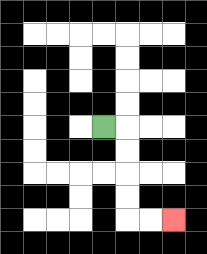{'start': '[4, 5]', 'end': '[7, 9]', 'path_directions': 'R,D,D,D,D,R,R', 'path_coordinates': '[[4, 5], [5, 5], [5, 6], [5, 7], [5, 8], [5, 9], [6, 9], [7, 9]]'}